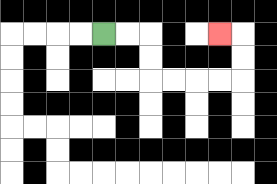{'start': '[4, 1]', 'end': '[9, 1]', 'path_directions': 'R,R,D,D,R,R,R,R,U,U,L', 'path_coordinates': '[[4, 1], [5, 1], [6, 1], [6, 2], [6, 3], [7, 3], [8, 3], [9, 3], [10, 3], [10, 2], [10, 1], [9, 1]]'}